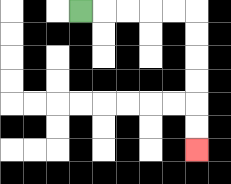{'start': '[3, 0]', 'end': '[8, 6]', 'path_directions': 'R,R,R,R,R,D,D,D,D,D,D', 'path_coordinates': '[[3, 0], [4, 0], [5, 0], [6, 0], [7, 0], [8, 0], [8, 1], [8, 2], [8, 3], [8, 4], [8, 5], [8, 6]]'}